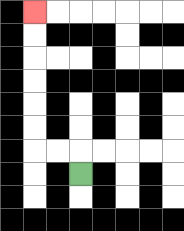{'start': '[3, 7]', 'end': '[1, 0]', 'path_directions': 'U,L,L,U,U,U,U,U,U', 'path_coordinates': '[[3, 7], [3, 6], [2, 6], [1, 6], [1, 5], [1, 4], [1, 3], [1, 2], [1, 1], [1, 0]]'}